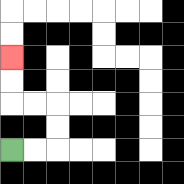{'start': '[0, 6]', 'end': '[0, 2]', 'path_directions': 'R,R,U,U,L,L,U,U', 'path_coordinates': '[[0, 6], [1, 6], [2, 6], [2, 5], [2, 4], [1, 4], [0, 4], [0, 3], [0, 2]]'}